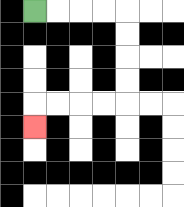{'start': '[1, 0]', 'end': '[1, 5]', 'path_directions': 'R,R,R,R,D,D,D,D,L,L,L,L,D', 'path_coordinates': '[[1, 0], [2, 0], [3, 0], [4, 0], [5, 0], [5, 1], [5, 2], [5, 3], [5, 4], [4, 4], [3, 4], [2, 4], [1, 4], [1, 5]]'}